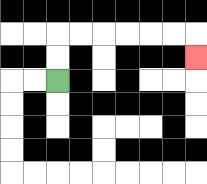{'start': '[2, 3]', 'end': '[8, 2]', 'path_directions': 'U,U,R,R,R,R,R,R,D', 'path_coordinates': '[[2, 3], [2, 2], [2, 1], [3, 1], [4, 1], [5, 1], [6, 1], [7, 1], [8, 1], [8, 2]]'}